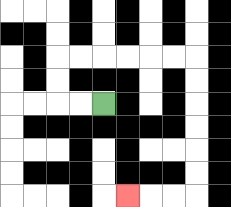{'start': '[4, 4]', 'end': '[5, 8]', 'path_directions': 'L,L,U,U,R,R,R,R,R,R,D,D,D,D,D,D,L,L,L', 'path_coordinates': '[[4, 4], [3, 4], [2, 4], [2, 3], [2, 2], [3, 2], [4, 2], [5, 2], [6, 2], [7, 2], [8, 2], [8, 3], [8, 4], [8, 5], [8, 6], [8, 7], [8, 8], [7, 8], [6, 8], [5, 8]]'}